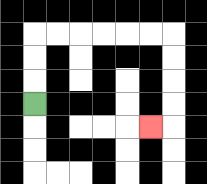{'start': '[1, 4]', 'end': '[6, 5]', 'path_directions': 'U,U,U,R,R,R,R,R,R,D,D,D,D,L', 'path_coordinates': '[[1, 4], [1, 3], [1, 2], [1, 1], [2, 1], [3, 1], [4, 1], [5, 1], [6, 1], [7, 1], [7, 2], [7, 3], [7, 4], [7, 5], [6, 5]]'}